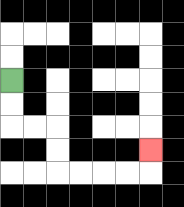{'start': '[0, 3]', 'end': '[6, 6]', 'path_directions': 'D,D,R,R,D,D,R,R,R,R,U', 'path_coordinates': '[[0, 3], [0, 4], [0, 5], [1, 5], [2, 5], [2, 6], [2, 7], [3, 7], [4, 7], [5, 7], [6, 7], [6, 6]]'}